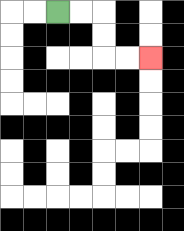{'start': '[2, 0]', 'end': '[6, 2]', 'path_directions': 'R,R,D,D,R,R', 'path_coordinates': '[[2, 0], [3, 0], [4, 0], [4, 1], [4, 2], [5, 2], [6, 2]]'}